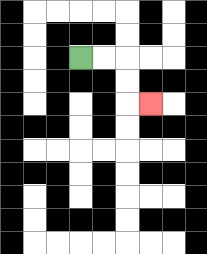{'start': '[3, 2]', 'end': '[6, 4]', 'path_directions': 'R,R,D,D,R', 'path_coordinates': '[[3, 2], [4, 2], [5, 2], [5, 3], [5, 4], [6, 4]]'}